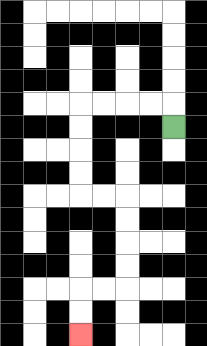{'start': '[7, 5]', 'end': '[3, 14]', 'path_directions': 'U,L,L,L,L,D,D,D,D,R,R,D,D,D,D,L,L,D,D', 'path_coordinates': '[[7, 5], [7, 4], [6, 4], [5, 4], [4, 4], [3, 4], [3, 5], [3, 6], [3, 7], [3, 8], [4, 8], [5, 8], [5, 9], [5, 10], [5, 11], [5, 12], [4, 12], [3, 12], [3, 13], [3, 14]]'}